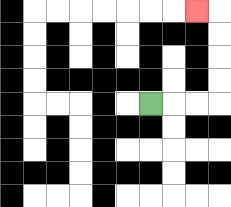{'start': '[6, 4]', 'end': '[8, 0]', 'path_directions': 'R,R,R,U,U,U,U,L', 'path_coordinates': '[[6, 4], [7, 4], [8, 4], [9, 4], [9, 3], [9, 2], [9, 1], [9, 0], [8, 0]]'}